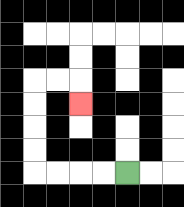{'start': '[5, 7]', 'end': '[3, 4]', 'path_directions': 'L,L,L,L,U,U,U,U,R,R,D', 'path_coordinates': '[[5, 7], [4, 7], [3, 7], [2, 7], [1, 7], [1, 6], [1, 5], [1, 4], [1, 3], [2, 3], [3, 3], [3, 4]]'}